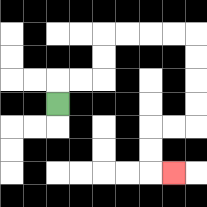{'start': '[2, 4]', 'end': '[7, 7]', 'path_directions': 'U,R,R,U,U,R,R,R,R,D,D,D,D,L,L,D,D,R', 'path_coordinates': '[[2, 4], [2, 3], [3, 3], [4, 3], [4, 2], [4, 1], [5, 1], [6, 1], [7, 1], [8, 1], [8, 2], [8, 3], [8, 4], [8, 5], [7, 5], [6, 5], [6, 6], [6, 7], [7, 7]]'}